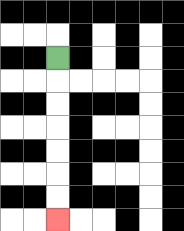{'start': '[2, 2]', 'end': '[2, 9]', 'path_directions': 'D,D,D,D,D,D,D', 'path_coordinates': '[[2, 2], [2, 3], [2, 4], [2, 5], [2, 6], [2, 7], [2, 8], [2, 9]]'}